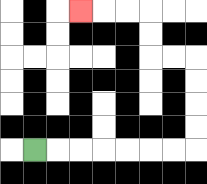{'start': '[1, 6]', 'end': '[3, 0]', 'path_directions': 'R,R,R,R,R,R,R,U,U,U,U,L,L,U,U,L,L,L', 'path_coordinates': '[[1, 6], [2, 6], [3, 6], [4, 6], [5, 6], [6, 6], [7, 6], [8, 6], [8, 5], [8, 4], [8, 3], [8, 2], [7, 2], [6, 2], [6, 1], [6, 0], [5, 0], [4, 0], [3, 0]]'}